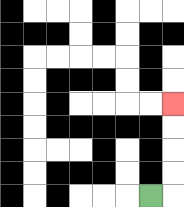{'start': '[6, 8]', 'end': '[7, 4]', 'path_directions': 'R,U,U,U,U', 'path_coordinates': '[[6, 8], [7, 8], [7, 7], [7, 6], [7, 5], [7, 4]]'}